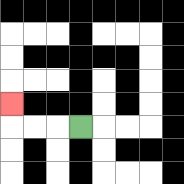{'start': '[3, 5]', 'end': '[0, 4]', 'path_directions': 'L,L,L,U', 'path_coordinates': '[[3, 5], [2, 5], [1, 5], [0, 5], [0, 4]]'}